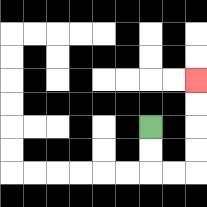{'start': '[6, 5]', 'end': '[8, 3]', 'path_directions': 'D,D,R,R,U,U,U,U', 'path_coordinates': '[[6, 5], [6, 6], [6, 7], [7, 7], [8, 7], [8, 6], [8, 5], [8, 4], [8, 3]]'}